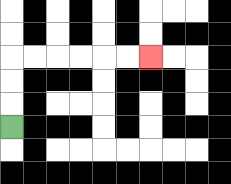{'start': '[0, 5]', 'end': '[6, 2]', 'path_directions': 'U,U,U,R,R,R,R,R,R', 'path_coordinates': '[[0, 5], [0, 4], [0, 3], [0, 2], [1, 2], [2, 2], [3, 2], [4, 2], [5, 2], [6, 2]]'}